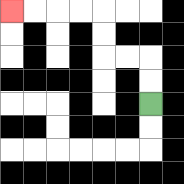{'start': '[6, 4]', 'end': '[0, 0]', 'path_directions': 'U,U,L,L,U,U,L,L,L,L', 'path_coordinates': '[[6, 4], [6, 3], [6, 2], [5, 2], [4, 2], [4, 1], [4, 0], [3, 0], [2, 0], [1, 0], [0, 0]]'}